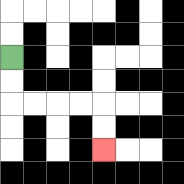{'start': '[0, 2]', 'end': '[4, 6]', 'path_directions': 'D,D,R,R,R,R,D,D', 'path_coordinates': '[[0, 2], [0, 3], [0, 4], [1, 4], [2, 4], [3, 4], [4, 4], [4, 5], [4, 6]]'}